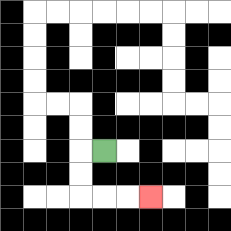{'start': '[4, 6]', 'end': '[6, 8]', 'path_directions': 'L,D,D,R,R,R', 'path_coordinates': '[[4, 6], [3, 6], [3, 7], [3, 8], [4, 8], [5, 8], [6, 8]]'}